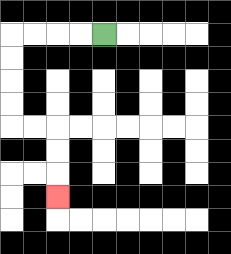{'start': '[4, 1]', 'end': '[2, 8]', 'path_directions': 'L,L,L,L,D,D,D,D,R,R,D,D,D', 'path_coordinates': '[[4, 1], [3, 1], [2, 1], [1, 1], [0, 1], [0, 2], [0, 3], [0, 4], [0, 5], [1, 5], [2, 5], [2, 6], [2, 7], [2, 8]]'}